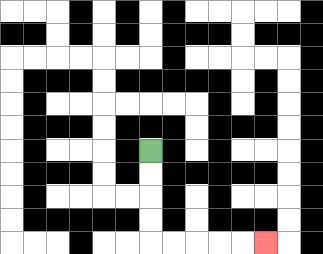{'start': '[6, 6]', 'end': '[11, 10]', 'path_directions': 'D,D,D,D,R,R,R,R,R', 'path_coordinates': '[[6, 6], [6, 7], [6, 8], [6, 9], [6, 10], [7, 10], [8, 10], [9, 10], [10, 10], [11, 10]]'}